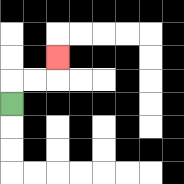{'start': '[0, 4]', 'end': '[2, 2]', 'path_directions': 'U,R,R,U', 'path_coordinates': '[[0, 4], [0, 3], [1, 3], [2, 3], [2, 2]]'}